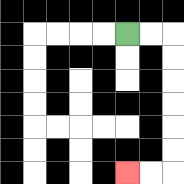{'start': '[5, 1]', 'end': '[5, 7]', 'path_directions': 'R,R,D,D,D,D,D,D,L,L', 'path_coordinates': '[[5, 1], [6, 1], [7, 1], [7, 2], [7, 3], [7, 4], [7, 5], [7, 6], [7, 7], [6, 7], [5, 7]]'}